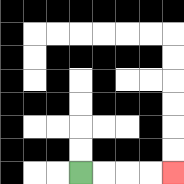{'start': '[3, 7]', 'end': '[7, 7]', 'path_directions': 'R,R,R,R', 'path_coordinates': '[[3, 7], [4, 7], [5, 7], [6, 7], [7, 7]]'}